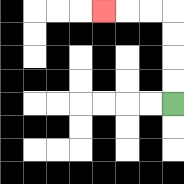{'start': '[7, 4]', 'end': '[4, 0]', 'path_directions': 'U,U,U,U,L,L,L', 'path_coordinates': '[[7, 4], [7, 3], [7, 2], [7, 1], [7, 0], [6, 0], [5, 0], [4, 0]]'}